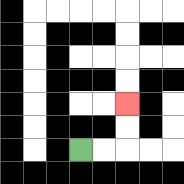{'start': '[3, 6]', 'end': '[5, 4]', 'path_directions': 'R,R,U,U', 'path_coordinates': '[[3, 6], [4, 6], [5, 6], [5, 5], [5, 4]]'}